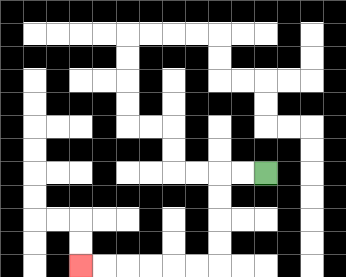{'start': '[11, 7]', 'end': '[3, 11]', 'path_directions': 'L,L,D,D,D,D,L,L,L,L,L,L', 'path_coordinates': '[[11, 7], [10, 7], [9, 7], [9, 8], [9, 9], [9, 10], [9, 11], [8, 11], [7, 11], [6, 11], [5, 11], [4, 11], [3, 11]]'}